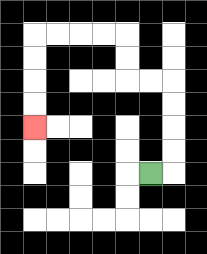{'start': '[6, 7]', 'end': '[1, 5]', 'path_directions': 'R,U,U,U,U,L,L,U,U,L,L,L,L,D,D,D,D', 'path_coordinates': '[[6, 7], [7, 7], [7, 6], [7, 5], [7, 4], [7, 3], [6, 3], [5, 3], [5, 2], [5, 1], [4, 1], [3, 1], [2, 1], [1, 1], [1, 2], [1, 3], [1, 4], [1, 5]]'}